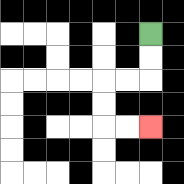{'start': '[6, 1]', 'end': '[6, 5]', 'path_directions': 'D,D,L,L,D,D,R,R', 'path_coordinates': '[[6, 1], [6, 2], [6, 3], [5, 3], [4, 3], [4, 4], [4, 5], [5, 5], [6, 5]]'}